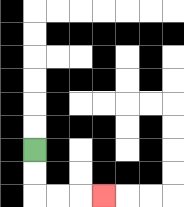{'start': '[1, 6]', 'end': '[4, 8]', 'path_directions': 'D,D,R,R,R', 'path_coordinates': '[[1, 6], [1, 7], [1, 8], [2, 8], [3, 8], [4, 8]]'}